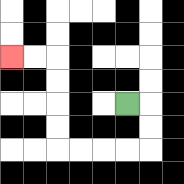{'start': '[5, 4]', 'end': '[0, 2]', 'path_directions': 'R,D,D,L,L,L,L,U,U,U,U,L,L', 'path_coordinates': '[[5, 4], [6, 4], [6, 5], [6, 6], [5, 6], [4, 6], [3, 6], [2, 6], [2, 5], [2, 4], [2, 3], [2, 2], [1, 2], [0, 2]]'}